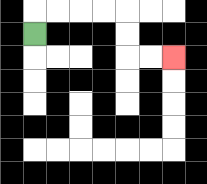{'start': '[1, 1]', 'end': '[7, 2]', 'path_directions': 'U,R,R,R,R,D,D,R,R', 'path_coordinates': '[[1, 1], [1, 0], [2, 0], [3, 0], [4, 0], [5, 0], [5, 1], [5, 2], [6, 2], [7, 2]]'}